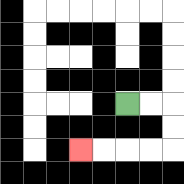{'start': '[5, 4]', 'end': '[3, 6]', 'path_directions': 'R,R,D,D,L,L,L,L', 'path_coordinates': '[[5, 4], [6, 4], [7, 4], [7, 5], [7, 6], [6, 6], [5, 6], [4, 6], [3, 6]]'}